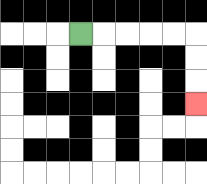{'start': '[3, 1]', 'end': '[8, 4]', 'path_directions': 'R,R,R,R,R,D,D,D', 'path_coordinates': '[[3, 1], [4, 1], [5, 1], [6, 1], [7, 1], [8, 1], [8, 2], [8, 3], [8, 4]]'}